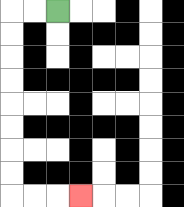{'start': '[2, 0]', 'end': '[3, 8]', 'path_directions': 'L,L,D,D,D,D,D,D,D,D,R,R,R', 'path_coordinates': '[[2, 0], [1, 0], [0, 0], [0, 1], [0, 2], [0, 3], [0, 4], [0, 5], [0, 6], [0, 7], [0, 8], [1, 8], [2, 8], [3, 8]]'}